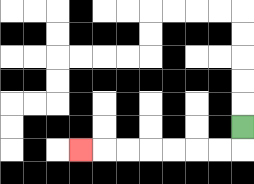{'start': '[10, 5]', 'end': '[3, 6]', 'path_directions': 'D,L,L,L,L,L,L,L', 'path_coordinates': '[[10, 5], [10, 6], [9, 6], [8, 6], [7, 6], [6, 6], [5, 6], [4, 6], [3, 6]]'}